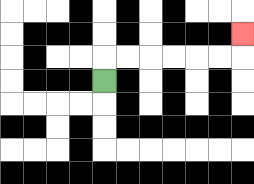{'start': '[4, 3]', 'end': '[10, 1]', 'path_directions': 'U,R,R,R,R,R,R,U', 'path_coordinates': '[[4, 3], [4, 2], [5, 2], [6, 2], [7, 2], [8, 2], [9, 2], [10, 2], [10, 1]]'}